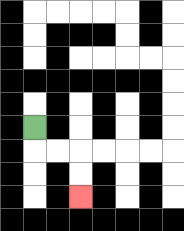{'start': '[1, 5]', 'end': '[3, 8]', 'path_directions': 'D,R,R,D,D', 'path_coordinates': '[[1, 5], [1, 6], [2, 6], [3, 6], [3, 7], [3, 8]]'}